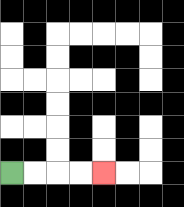{'start': '[0, 7]', 'end': '[4, 7]', 'path_directions': 'R,R,R,R', 'path_coordinates': '[[0, 7], [1, 7], [2, 7], [3, 7], [4, 7]]'}